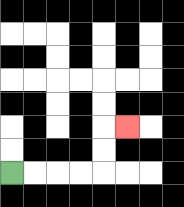{'start': '[0, 7]', 'end': '[5, 5]', 'path_directions': 'R,R,R,R,U,U,R', 'path_coordinates': '[[0, 7], [1, 7], [2, 7], [3, 7], [4, 7], [4, 6], [4, 5], [5, 5]]'}